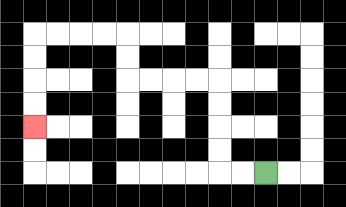{'start': '[11, 7]', 'end': '[1, 5]', 'path_directions': 'L,L,U,U,U,U,L,L,L,L,U,U,L,L,L,L,D,D,D,D', 'path_coordinates': '[[11, 7], [10, 7], [9, 7], [9, 6], [9, 5], [9, 4], [9, 3], [8, 3], [7, 3], [6, 3], [5, 3], [5, 2], [5, 1], [4, 1], [3, 1], [2, 1], [1, 1], [1, 2], [1, 3], [1, 4], [1, 5]]'}